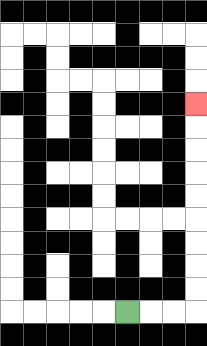{'start': '[5, 13]', 'end': '[8, 4]', 'path_directions': 'R,R,R,U,U,U,U,U,U,U,U,U', 'path_coordinates': '[[5, 13], [6, 13], [7, 13], [8, 13], [8, 12], [8, 11], [8, 10], [8, 9], [8, 8], [8, 7], [8, 6], [8, 5], [8, 4]]'}